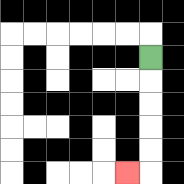{'start': '[6, 2]', 'end': '[5, 7]', 'path_directions': 'D,D,D,D,D,L', 'path_coordinates': '[[6, 2], [6, 3], [6, 4], [6, 5], [6, 6], [6, 7], [5, 7]]'}